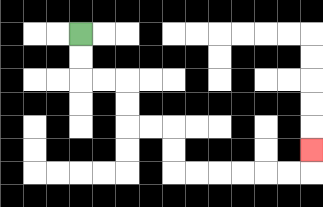{'start': '[3, 1]', 'end': '[13, 6]', 'path_directions': 'D,D,R,R,D,D,R,R,D,D,R,R,R,R,R,R,U', 'path_coordinates': '[[3, 1], [3, 2], [3, 3], [4, 3], [5, 3], [5, 4], [5, 5], [6, 5], [7, 5], [7, 6], [7, 7], [8, 7], [9, 7], [10, 7], [11, 7], [12, 7], [13, 7], [13, 6]]'}